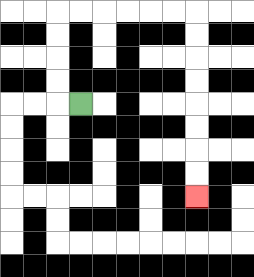{'start': '[3, 4]', 'end': '[8, 8]', 'path_directions': 'L,U,U,U,U,R,R,R,R,R,R,D,D,D,D,D,D,D,D', 'path_coordinates': '[[3, 4], [2, 4], [2, 3], [2, 2], [2, 1], [2, 0], [3, 0], [4, 0], [5, 0], [6, 0], [7, 0], [8, 0], [8, 1], [8, 2], [8, 3], [8, 4], [8, 5], [8, 6], [8, 7], [8, 8]]'}